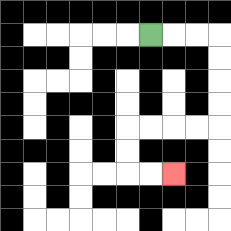{'start': '[6, 1]', 'end': '[7, 7]', 'path_directions': 'R,R,R,D,D,D,D,L,L,L,L,D,D,R,R', 'path_coordinates': '[[6, 1], [7, 1], [8, 1], [9, 1], [9, 2], [9, 3], [9, 4], [9, 5], [8, 5], [7, 5], [6, 5], [5, 5], [5, 6], [5, 7], [6, 7], [7, 7]]'}